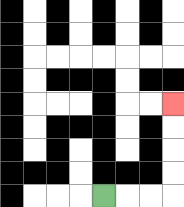{'start': '[4, 8]', 'end': '[7, 4]', 'path_directions': 'R,R,R,U,U,U,U', 'path_coordinates': '[[4, 8], [5, 8], [6, 8], [7, 8], [7, 7], [7, 6], [7, 5], [7, 4]]'}